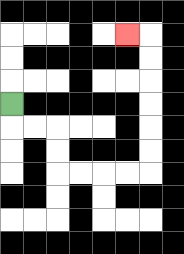{'start': '[0, 4]', 'end': '[5, 1]', 'path_directions': 'D,R,R,D,D,R,R,R,R,U,U,U,U,U,U,L', 'path_coordinates': '[[0, 4], [0, 5], [1, 5], [2, 5], [2, 6], [2, 7], [3, 7], [4, 7], [5, 7], [6, 7], [6, 6], [6, 5], [6, 4], [6, 3], [6, 2], [6, 1], [5, 1]]'}